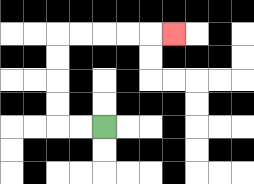{'start': '[4, 5]', 'end': '[7, 1]', 'path_directions': 'L,L,U,U,U,U,R,R,R,R,R', 'path_coordinates': '[[4, 5], [3, 5], [2, 5], [2, 4], [2, 3], [2, 2], [2, 1], [3, 1], [4, 1], [5, 1], [6, 1], [7, 1]]'}